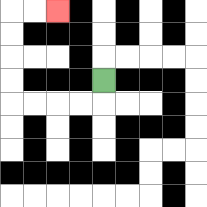{'start': '[4, 3]', 'end': '[2, 0]', 'path_directions': 'D,L,L,L,L,U,U,U,U,R,R', 'path_coordinates': '[[4, 3], [4, 4], [3, 4], [2, 4], [1, 4], [0, 4], [0, 3], [0, 2], [0, 1], [0, 0], [1, 0], [2, 0]]'}